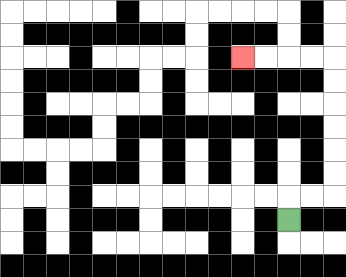{'start': '[12, 9]', 'end': '[10, 2]', 'path_directions': 'U,R,R,U,U,U,U,U,U,L,L,L,L', 'path_coordinates': '[[12, 9], [12, 8], [13, 8], [14, 8], [14, 7], [14, 6], [14, 5], [14, 4], [14, 3], [14, 2], [13, 2], [12, 2], [11, 2], [10, 2]]'}